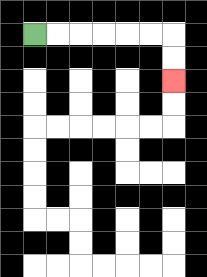{'start': '[1, 1]', 'end': '[7, 3]', 'path_directions': 'R,R,R,R,R,R,D,D', 'path_coordinates': '[[1, 1], [2, 1], [3, 1], [4, 1], [5, 1], [6, 1], [7, 1], [7, 2], [7, 3]]'}